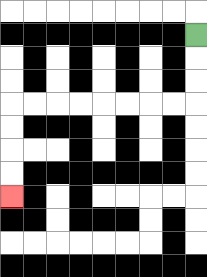{'start': '[8, 1]', 'end': '[0, 8]', 'path_directions': 'D,D,D,L,L,L,L,L,L,L,L,D,D,D,D', 'path_coordinates': '[[8, 1], [8, 2], [8, 3], [8, 4], [7, 4], [6, 4], [5, 4], [4, 4], [3, 4], [2, 4], [1, 4], [0, 4], [0, 5], [0, 6], [0, 7], [0, 8]]'}